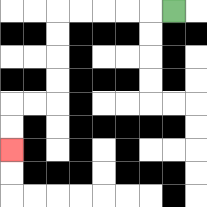{'start': '[7, 0]', 'end': '[0, 6]', 'path_directions': 'L,L,L,L,L,D,D,D,D,L,L,D,D', 'path_coordinates': '[[7, 0], [6, 0], [5, 0], [4, 0], [3, 0], [2, 0], [2, 1], [2, 2], [2, 3], [2, 4], [1, 4], [0, 4], [0, 5], [0, 6]]'}